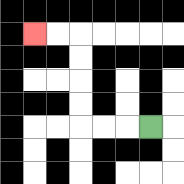{'start': '[6, 5]', 'end': '[1, 1]', 'path_directions': 'L,L,L,U,U,U,U,L,L', 'path_coordinates': '[[6, 5], [5, 5], [4, 5], [3, 5], [3, 4], [3, 3], [3, 2], [3, 1], [2, 1], [1, 1]]'}